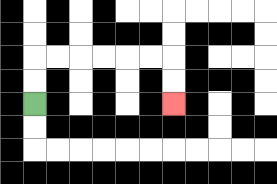{'start': '[1, 4]', 'end': '[7, 4]', 'path_directions': 'U,U,R,R,R,R,R,R,D,D', 'path_coordinates': '[[1, 4], [1, 3], [1, 2], [2, 2], [3, 2], [4, 2], [5, 2], [6, 2], [7, 2], [7, 3], [7, 4]]'}